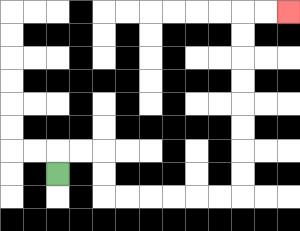{'start': '[2, 7]', 'end': '[12, 0]', 'path_directions': 'U,R,R,D,D,R,R,R,R,R,R,U,U,U,U,U,U,U,U,R,R', 'path_coordinates': '[[2, 7], [2, 6], [3, 6], [4, 6], [4, 7], [4, 8], [5, 8], [6, 8], [7, 8], [8, 8], [9, 8], [10, 8], [10, 7], [10, 6], [10, 5], [10, 4], [10, 3], [10, 2], [10, 1], [10, 0], [11, 0], [12, 0]]'}